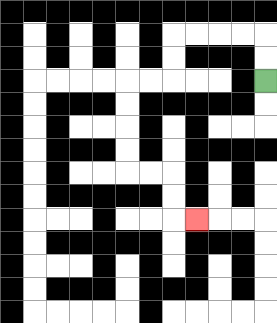{'start': '[11, 3]', 'end': '[8, 9]', 'path_directions': 'U,U,L,L,L,L,D,D,L,L,D,D,D,D,R,R,D,D,R', 'path_coordinates': '[[11, 3], [11, 2], [11, 1], [10, 1], [9, 1], [8, 1], [7, 1], [7, 2], [7, 3], [6, 3], [5, 3], [5, 4], [5, 5], [5, 6], [5, 7], [6, 7], [7, 7], [7, 8], [7, 9], [8, 9]]'}